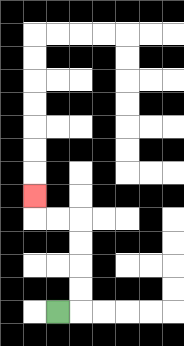{'start': '[2, 13]', 'end': '[1, 8]', 'path_directions': 'R,U,U,U,U,L,L,U', 'path_coordinates': '[[2, 13], [3, 13], [3, 12], [3, 11], [3, 10], [3, 9], [2, 9], [1, 9], [1, 8]]'}